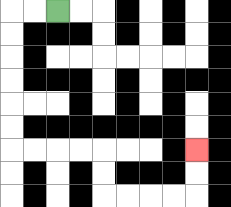{'start': '[2, 0]', 'end': '[8, 6]', 'path_directions': 'L,L,D,D,D,D,D,D,R,R,R,R,D,D,R,R,R,R,U,U', 'path_coordinates': '[[2, 0], [1, 0], [0, 0], [0, 1], [0, 2], [0, 3], [0, 4], [0, 5], [0, 6], [1, 6], [2, 6], [3, 6], [4, 6], [4, 7], [4, 8], [5, 8], [6, 8], [7, 8], [8, 8], [8, 7], [8, 6]]'}